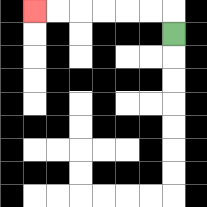{'start': '[7, 1]', 'end': '[1, 0]', 'path_directions': 'U,L,L,L,L,L,L', 'path_coordinates': '[[7, 1], [7, 0], [6, 0], [5, 0], [4, 0], [3, 0], [2, 0], [1, 0]]'}